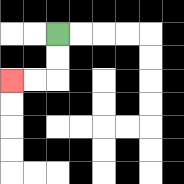{'start': '[2, 1]', 'end': '[0, 3]', 'path_directions': 'D,D,L,L', 'path_coordinates': '[[2, 1], [2, 2], [2, 3], [1, 3], [0, 3]]'}